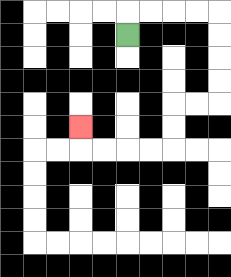{'start': '[5, 1]', 'end': '[3, 5]', 'path_directions': 'U,R,R,R,R,D,D,D,D,L,L,D,D,L,L,L,L,U', 'path_coordinates': '[[5, 1], [5, 0], [6, 0], [7, 0], [8, 0], [9, 0], [9, 1], [9, 2], [9, 3], [9, 4], [8, 4], [7, 4], [7, 5], [7, 6], [6, 6], [5, 6], [4, 6], [3, 6], [3, 5]]'}